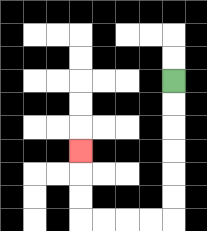{'start': '[7, 3]', 'end': '[3, 6]', 'path_directions': 'D,D,D,D,D,D,L,L,L,L,U,U,U', 'path_coordinates': '[[7, 3], [7, 4], [7, 5], [7, 6], [7, 7], [7, 8], [7, 9], [6, 9], [5, 9], [4, 9], [3, 9], [3, 8], [3, 7], [3, 6]]'}